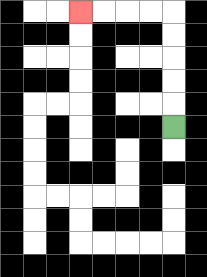{'start': '[7, 5]', 'end': '[3, 0]', 'path_directions': 'U,U,U,U,U,L,L,L,L', 'path_coordinates': '[[7, 5], [7, 4], [7, 3], [7, 2], [7, 1], [7, 0], [6, 0], [5, 0], [4, 0], [3, 0]]'}